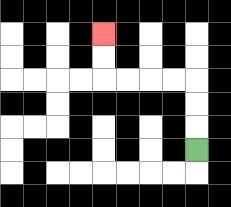{'start': '[8, 6]', 'end': '[4, 1]', 'path_directions': 'U,U,U,L,L,L,L,U,U', 'path_coordinates': '[[8, 6], [8, 5], [8, 4], [8, 3], [7, 3], [6, 3], [5, 3], [4, 3], [4, 2], [4, 1]]'}